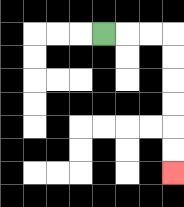{'start': '[4, 1]', 'end': '[7, 7]', 'path_directions': 'R,R,R,D,D,D,D,D,D', 'path_coordinates': '[[4, 1], [5, 1], [6, 1], [7, 1], [7, 2], [7, 3], [7, 4], [7, 5], [7, 6], [7, 7]]'}